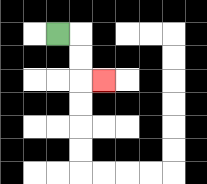{'start': '[2, 1]', 'end': '[4, 3]', 'path_directions': 'R,D,D,R', 'path_coordinates': '[[2, 1], [3, 1], [3, 2], [3, 3], [4, 3]]'}